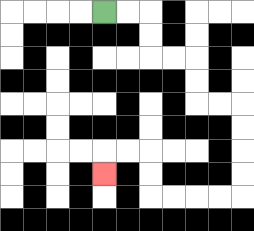{'start': '[4, 0]', 'end': '[4, 7]', 'path_directions': 'R,R,D,D,R,R,D,D,R,R,D,D,D,D,L,L,L,L,U,U,L,L,D', 'path_coordinates': '[[4, 0], [5, 0], [6, 0], [6, 1], [6, 2], [7, 2], [8, 2], [8, 3], [8, 4], [9, 4], [10, 4], [10, 5], [10, 6], [10, 7], [10, 8], [9, 8], [8, 8], [7, 8], [6, 8], [6, 7], [6, 6], [5, 6], [4, 6], [4, 7]]'}